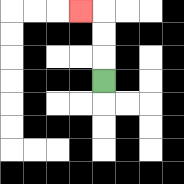{'start': '[4, 3]', 'end': '[3, 0]', 'path_directions': 'U,U,U,L', 'path_coordinates': '[[4, 3], [4, 2], [4, 1], [4, 0], [3, 0]]'}